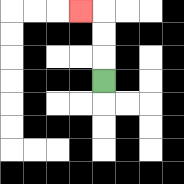{'start': '[4, 3]', 'end': '[3, 0]', 'path_directions': 'U,U,U,L', 'path_coordinates': '[[4, 3], [4, 2], [4, 1], [4, 0], [3, 0]]'}